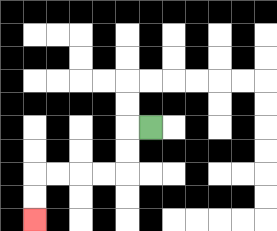{'start': '[6, 5]', 'end': '[1, 9]', 'path_directions': 'L,D,D,L,L,L,L,D,D', 'path_coordinates': '[[6, 5], [5, 5], [5, 6], [5, 7], [4, 7], [3, 7], [2, 7], [1, 7], [1, 8], [1, 9]]'}